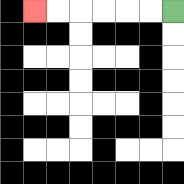{'start': '[7, 0]', 'end': '[1, 0]', 'path_directions': 'L,L,L,L,L,L', 'path_coordinates': '[[7, 0], [6, 0], [5, 0], [4, 0], [3, 0], [2, 0], [1, 0]]'}